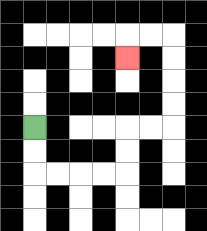{'start': '[1, 5]', 'end': '[5, 2]', 'path_directions': 'D,D,R,R,R,R,U,U,R,R,U,U,U,U,L,L,D', 'path_coordinates': '[[1, 5], [1, 6], [1, 7], [2, 7], [3, 7], [4, 7], [5, 7], [5, 6], [5, 5], [6, 5], [7, 5], [7, 4], [7, 3], [7, 2], [7, 1], [6, 1], [5, 1], [5, 2]]'}